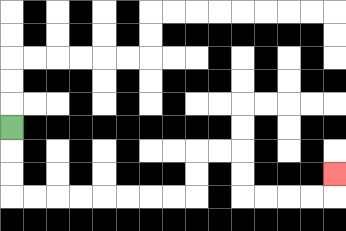{'start': '[0, 5]', 'end': '[14, 7]', 'path_directions': 'D,D,D,R,R,R,R,R,R,R,R,U,U,R,R,D,D,R,R,R,R,U', 'path_coordinates': '[[0, 5], [0, 6], [0, 7], [0, 8], [1, 8], [2, 8], [3, 8], [4, 8], [5, 8], [6, 8], [7, 8], [8, 8], [8, 7], [8, 6], [9, 6], [10, 6], [10, 7], [10, 8], [11, 8], [12, 8], [13, 8], [14, 8], [14, 7]]'}